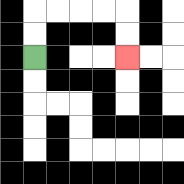{'start': '[1, 2]', 'end': '[5, 2]', 'path_directions': 'U,U,R,R,R,R,D,D', 'path_coordinates': '[[1, 2], [1, 1], [1, 0], [2, 0], [3, 0], [4, 0], [5, 0], [5, 1], [5, 2]]'}